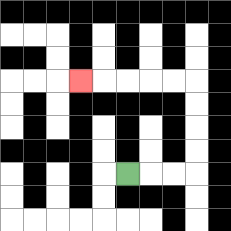{'start': '[5, 7]', 'end': '[3, 3]', 'path_directions': 'R,R,R,U,U,U,U,L,L,L,L,L', 'path_coordinates': '[[5, 7], [6, 7], [7, 7], [8, 7], [8, 6], [8, 5], [8, 4], [8, 3], [7, 3], [6, 3], [5, 3], [4, 3], [3, 3]]'}